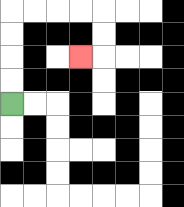{'start': '[0, 4]', 'end': '[3, 2]', 'path_directions': 'U,U,U,U,R,R,R,R,D,D,L', 'path_coordinates': '[[0, 4], [0, 3], [0, 2], [0, 1], [0, 0], [1, 0], [2, 0], [3, 0], [4, 0], [4, 1], [4, 2], [3, 2]]'}